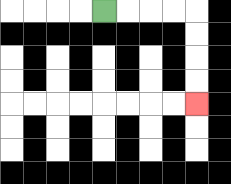{'start': '[4, 0]', 'end': '[8, 4]', 'path_directions': 'R,R,R,R,D,D,D,D', 'path_coordinates': '[[4, 0], [5, 0], [6, 0], [7, 0], [8, 0], [8, 1], [8, 2], [8, 3], [8, 4]]'}